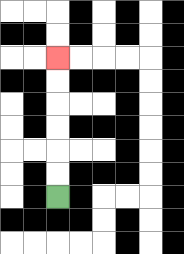{'start': '[2, 8]', 'end': '[2, 2]', 'path_directions': 'U,U,U,U,U,U', 'path_coordinates': '[[2, 8], [2, 7], [2, 6], [2, 5], [2, 4], [2, 3], [2, 2]]'}